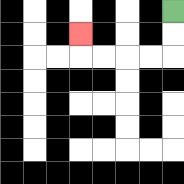{'start': '[7, 0]', 'end': '[3, 1]', 'path_directions': 'D,D,L,L,L,L,U', 'path_coordinates': '[[7, 0], [7, 1], [7, 2], [6, 2], [5, 2], [4, 2], [3, 2], [3, 1]]'}